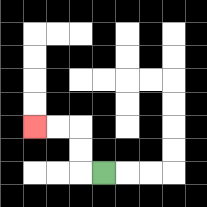{'start': '[4, 7]', 'end': '[1, 5]', 'path_directions': 'L,U,U,L,L', 'path_coordinates': '[[4, 7], [3, 7], [3, 6], [3, 5], [2, 5], [1, 5]]'}